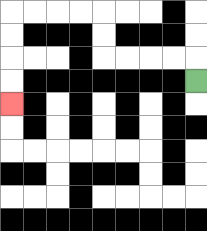{'start': '[8, 3]', 'end': '[0, 4]', 'path_directions': 'U,L,L,L,L,U,U,L,L,L,L,D,D,D,D', 'path_coordinates': '[[8, 3], [8, 2], [7, 2], [6, 2], [5, 2], [4, 2], [4, 1], [4, 0], [3, 0], [2, 0], [1, 0], [0, 0], [0, 1], [0, 2], [0, 3], [0, 4]]'}